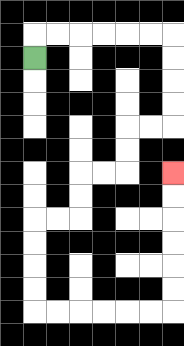{'start': '[1, 2]', 'end': '[7, 7]', 'path_directions': 'U,R,R,R,R,R,R,D,D,D,D,L,L,D,D,L,L,D,D,L,L,D,D,D,D,R,R,R,R,R,R,U,U,U,U,U,U', 'path_coordinates': '[[1, 2], [1, 1], [2, 1], [3, 1], [4, 1], [5, 1], [6, 1], [7, 1], [7, 2], [7, 3], [7, 4], [7, 5], [6, 5], [5, 5], [5, 6], [5, 7], [4, 7], [3, 7], [3, 8], [3, 9], [2, 9], [1, 9], [1, 10], [1, 11], [1, 12], [1, 13], [2, 13], [3, 13], [4, 13], [5, 13], [6, 13], [7, 13], [7, 12], [7, 11], [7, 10], [7, 9], [7, 8], [7, 7]]'}